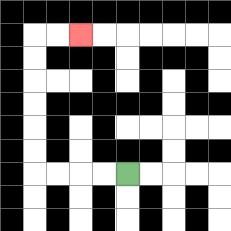{'start': '[5, 7]', 'end': '[3, 1]', 'path_directions': 'L,L,L,L,U,U,U,U,U,U,R,R', 'path_coordinates': '[[5, 7], [4, 7], [3, 7], [2, 7], [1, 7], [1, 6], [1, 5], [1, 4], [1, 3], [1, 2], [1, 1], [2, 1], [3, 1]]'}